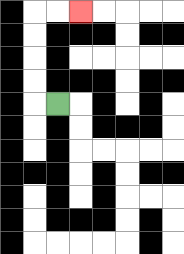{'start': '[2, 4]', 'end': '[3, 0]', 'path_directions': 'L,U,U,U,U,R,R', 'path_coordinates': '[[2, 4], [1, 4], [1, 3], [1, 2], [1, 1], [1, 0], [2, 0], [3, 0]]'}